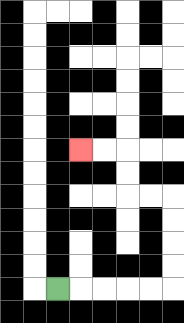{'start': '[2, 12]', 'end': '[3, 6]', 'path_directions': 'R,R,R,R,R,U,U,U,U,L,L,U,U,L,L', 'path_coordinates': '[[2, 12], [3, 12], [4, 12], [5, 12], [6, 12], [7, 12], [7, 11], [7, 10], [7, 9], [7, 8], [6, 8], [5, 8], [5, 7], [5, 6], [4, 6], [3, 6]]'}